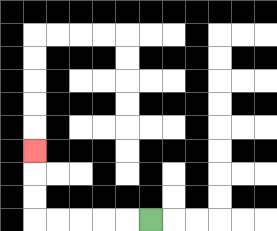{'start': '[6, 9]', 'end': '[1, 6]', 'path_directions': 'L,L,L,L,L,U,U,U', 'path_coordinates': '[[6, 9], [5, 9], [4, 9], [3, 9], [2, 9], [1, 9], [1, 8], [1, 7], [1, 6]]'}